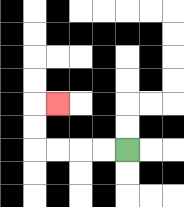{'start': '[5, 6]', 'end': '[2, 4]', 'path_directions': 'L,L,L,L,U,U,R', 'path_coordinates': '[[5, 6], [4, 6], [3, 6], [2, 6], [1, 6], [1, 5], [1, 4], [2, 4]]'}